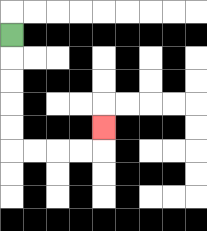{'start': '[0, 1]', 'end': '[4, 5]', 'path_directions': 'D,D,D,D,D,R,R,R,R,U', 'path_coordinates': '[[0, 1], [0, 2], [0, 3], [0, 4], [0, 5], [0, 6], [1, 6], [2, 6], [3, 6], [4, 6], [4, 5]]'}